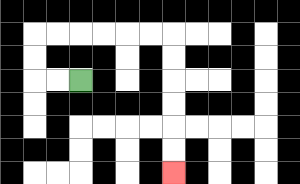{'start': '[3, 3]', 'end': '[7, 7]', 'path_directions': 'L,L,U,U,R,R,R,R,R,R,D,D,D,D,D,D', 'path_coordinates': '[[3, 3], [2, 3], [1, 3], [1, 2], [1, 1], [2, 1], [3, 1], [4, 1], [5, 1], [6, 1], [7, 1], [7, 2], [7, 3], [7, 4], [7, 5], [7, 6], [7, 7]]'}